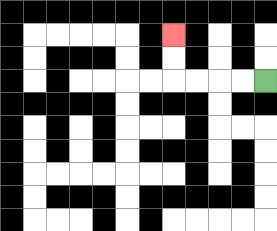{'start': '[11, 3]', 'end': '[7, 1]', 'path_directions': 'L,L,L,L,U,U', 'path_coordinates': '[[11, 3], [10, 3], [9, 3], [8, 3], [7, 3], [7, 2], [7, 1]]'}